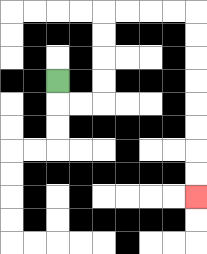{'start': '[2, 3]', 'end': '[8, 8]', 'path_directions': 'D,R,R,U,U,U,U,R,R,R,R,D,D,D,D,D,D,D,D', 'path_coordinates': '[[2, 3], [2, 4], [3, 4], [4, 4], [4, 3], [4, 2], [4, 1], [4, 0], [5, 0], [6, 0], [7, 0], [8, 0], [8, 1], [8, 2], [8, 3], [8, 4], [8, 5], [8, 6], [8, 7], [8, 8]]'}